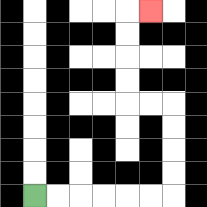{'start': '[1, 8]', 'end': '[6, 0]', 'path_directions': 'R,R,R,R,R,R,U,U,U,U,L,L,U,U,U,U,R', 'path_coordinates': '[[1, 8], [2, 8], [3, 8], [4, 8], [5, 8], [6, 8], [7, 8], [7, 7], [7, 6], [7, 5], [7, 4], [6, 4], [5, 4], [5, 3], [5, 2], [5, 1], [5, 0], [6, 0]]'}